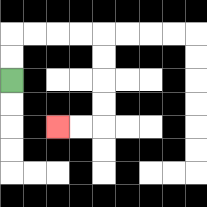{'start': '[0, 3]', 'end': '[2, 5]', 'path_directions': 'U,U,R,R,R,R,D,D,D,D,L,L', 'path_coordinates': '[[0, 3], [0, 2], [0, 1], [1, 1], [2, 1], [3, 1], [4, 1], [4, 2], [4, 3], [4, 4], [4, 5], [3, 5], [2, 5]]'}